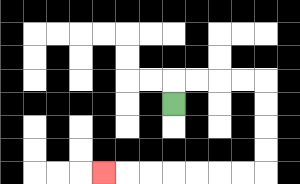{'start': '[7, 4]', 'end': '[4, 7]', 'path_directions': 'U,R,R,R,R,D,D,D,D,L,L,L,L,L,L,L', 'path_coordinates': '[[7, 4], [7, 3], [8, 3], [9, 3], [10, 3], [11, 3], [11, 4], [11, 5], [11, 6], [11, 7], [10, 7], [9, 7], [8, 7], [7, 7], [6, 7], [5, 7], [4, 7]]'}